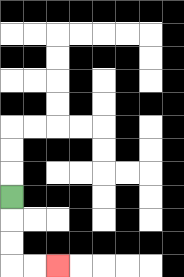{'start': '[0, 8]', 'end': '[2, 11]', 'path_directions': 'D,D,D,R,R', 'path_coordinates': '[[0, 8], [0, 9], [0, 10], [0, 11], [1, 11], [2, 11]]'}